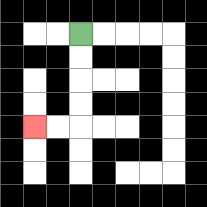{'start': '[3, 1]', 'end': '[1, 5]', 'path_directions': 'D,D,D,D,L,L', 'path_coordinates': '[[3, 1], [3, 2], [3, 3], [3, 4], [3, 5], [2, 5], [1, 5]]'}